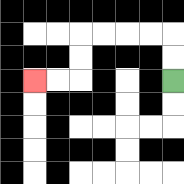{'start': '[7, 3]', 'end': '[1, 3]', 'path_directions': 'U,U,L,L,L,L,D,D,L,L', 'path_coordinates': '[[7, 3], [7, 2], [7, 1], [6, 1], [5, 1], [4, 1], [3, 1], [3, 2], [3, 3], [2, 3], [1, 3]]'}